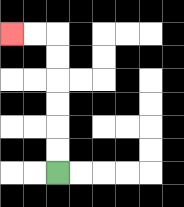{'start': '[2, 7]', 'end': '[0, 1]', 'path_directions': 'U,U,U,U,U,U,L,L', 'path_coordinates': '[[2, 7], [2, 6], [2, 5], [2, 4], [2, 3], [2, 2], [2, 1], [1, 1], [0, 1]]'}